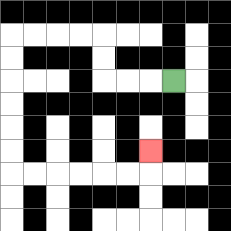{'start': '[7, 3]', 'end': '[6, 6]', 'path_directions': 'L,L,L,U,U,L,L,L,L,D,D,D,D,D,D,R,R,R,R,R,R,U', 'path_coordinates': '[[7, 3], [6, 3], [5, 3], [4, 3], [4, 2], [4, 1], [3, 1], [2, 1], [1, 1], [0, 1], [0, 2], [0, 3], [0, 4], [0, 5], [0, 6], [0, 7], [1, 7], [2, 7], [3, 7], [4, 7], [5, 7], [6, 7], [6, 6]]'}